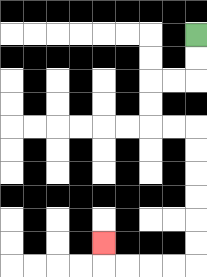{'start': '[8, 1]', 'end': '[4, 10]', 'path_directions': 'D,D,L,L,D,D,R,R,D,D,D,D,D,D,L,L,L,L,U', 'path_coordinates': '[[8, 1], [8, 2], [8, 3], [7, 3], [6, 3], [6, 4], [6, 5], [7, 5], [8, 5], [8, 6], [8, 7], [8, 8], [8, 9], [8, 10], [8, 11], [7, 11], [6, 11], [5, 11], [4, 11], [4, 10]]'}